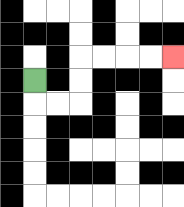{'start': '[1, 3]', 'end': '[7, 2]', 'path_directions': 'D,R,R,U,U,R,R,R,R', 'path_coordinates': '[[1, 3], [1, 4], [2, 4], [3, 4], [3, 3], [3, 2], [4, 2], [5, 2], [6, 2], [7, 2]]'}